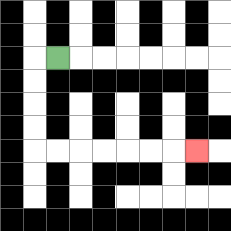{'start': '[2, 2]', 'end': '[8, 6]', 'path_directions': 'L,D,D,D,D,R,R,R,R,R,R,R', 'path_coordinates': '[[2, 2], [1, 2], [1, 3], [1, 4], [1, 5], [1, 6], [2, 6], [3, 6], [4, 6], [5, 6], [6, 6], [7, 6], [8, 6]]'}